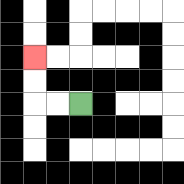{'start': '[3, 4]', 'end': '[1, 2]', 'path_directions': 'L,L,U,U', 'path_coordinates': '[[3, 4], [2, 4], [1, 4], [1, 3], [1, 2]]'}